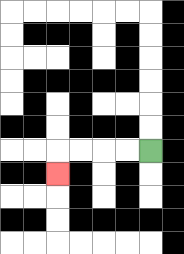{'start': '[6, 6]', 'end': '[2, 7]', 'path_directions': 'L,L,L,L,D', 'path_coordinates': '[[6, 6], [5, 6], [4, 6], [3, 6], [2, 6], [2, 7]]'}